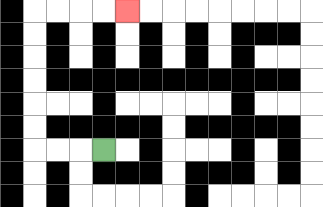{'start': '[4, 6]', 'end': '[5, 0]', 'path_directions': 'L,L,L,U,U,U,U,U,U,R,R,R,R', 'path_coordinates': '[[4, 6], [3, 6], [2, 6], [1, 6], [1, 5], [1, 4], [1, 3], [1, 2], [1, 1], [1, 0], [2, 0], [3, 0], [4, 0], [5, 0]]'}